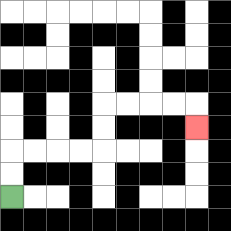{'start': '[0, 8]', 'end': '[8, 5]', 'path_directions': 'U,U,R,R,R,R,U,U,R,R,R,R,D', 'path_coordinates': '[[0, 8], [0, 7], [0, 6], [1, 6], [2, 6], [3, 6], [4, 6], [4, 5], [4, 4], [5, 4], [6, 4], [7, 4], [8, 4], [8, 5]]'}